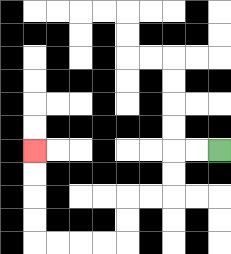{'start': '[9, 6]', 'end': '[1, 6]', 'path_directions': 'L,L,D,D,L,L,D,D,L,L,L,L,U,U,U,U', 'path_coordinates': '[[9, 6], [8, 6], [7, 6], [7, 7], [7, 8], [6, 8], [5, 8], [5, 9], [5, 10], [4, 10], [3, 10], [2, 10], [1, 10], [1, 9], [1, 8], [1, 7], [1, 6]]'}